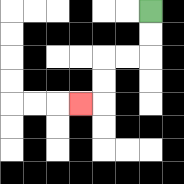{'start': '[6, 0]', 'end': '[3, 4]', 'path_directions': 'D,D,L,L,D,D,L', 'path_coordinates': '[[6, 0], [6, 1], [6, 2], [5, 2], [4, 2], [4, 3], [4, 4], [3, 4]]'}